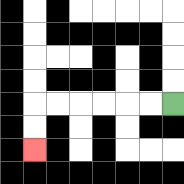{'start': '[7, 4]', 'end': '[1, 6]', 'path_directions': 'L,L,L,L,L,L,D,D', 'path_coordinates': '[[7, 4], [6, 4], [5, 4], [4, 4], [3, 4], [2, 4], [1, 4], [1, 5], [1, 6]]'}